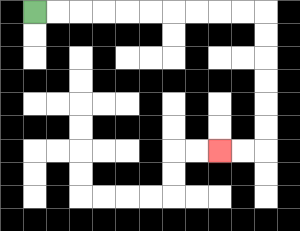{'start': '[1, 0]', 'end': '[9, 6]', 'path_directions': 'R,R,R,R,R,R,R,R,R,R,D,D,D,D,D,D,L,L', 'path_coordinates': '[[1, 0], [2, 0], [3, 0], [4, 0], [5, 0], [6, 0], [7, 0], [8, 0], [9, 0], [10, 0], [11, 0], [11, 1], [11, 2], [11, 3], [11, 4], [11, 5], [11, 6], [10, 6], [9, 6]]'}